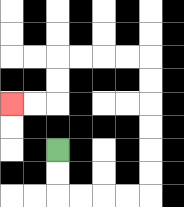{'start': '[2, 6]', 'end': '[0, 4]', 'path_directions': 'D,D,R,R,R,R,U,U,U,U,U,U,L,L,L,L,D,D,L,L', 'path_coordinates': '[[2, 6], [2, 7], [2, 8], [3, 8], [4, 8], [5, 8], [6, 8], [6, 7], [6, 6], [6, 5], [6, 4], [6, 3], [6, 2], [5, 2], [4, 2], [3, 2], [2, 2], [2, 3], [2, 4], [1, 4], [0, 4]]'}